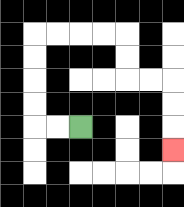{'start': '[3, 5]', 'end': '[7, 6]', 'path_directions': 'L,L,U,U,U,U,R,R,R,R,D,D,R,R,D,D,D', 'path_coordinates': '[[3, 5], [2, 5], [1, 5], [1, 4], [1, 3], [1, 2], [1, 1], [2, 1], [3, 1], [4, 1], [5, 1], [5, 2], [5, 3], [6, 3], [7, 3], [7, 4], [7, 5], [7, 6]]'}